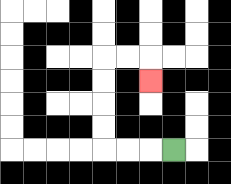{'start': '[7, 6]', 'end': '[6, 3]', 'path_directions': 'L,L,L,U,U,U,U,R,R,D', 'path_coordinates': '[[7, 6], [6, 6], [5, 6], [4, 6], [4, 5], [4, 4], [4, 3], [4, 2], [5, 2], [6, 2], [6, 3]]'}